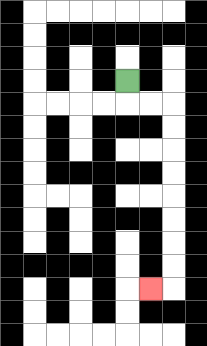{'start': '[5, 3]', 'end': '[6, 12]', 'path_directions': 'D,R,R,D,D,D,D,D,D,D,D,L', 'path_coordinates': '[[5, 3], [5, 4], [6, 4], [7, 4], [7, 5], [7, 6], [7, 7], [7, 8], [7, 9], [7, 10], [7, 11], [7, 12], [6, 12]]'}